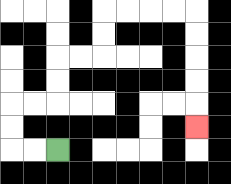{'start': '[2, 6]', 'end': '[8, 5]', 'path_directions': 'L,L,U,U,R,R,U,U,R,R,U,U,R,R,R,R,D,D,D,D,D', 'path_coordinates': '[[2, 6], [1, 6], [0, 6], [0, 5], [0, 4], [1, 4], [2, 4], [2, 3], [2, 2], [3, 2], [4, 2], [4, 1], [4, 0], [5, 0], [6, 0], [7, 0], [8, 0], [8, 1], [8, 2], [8, 3], [8, 4], [8, 5]]'}